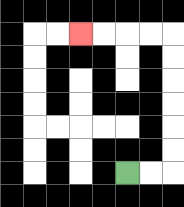{'start': '[5, 7]', 'end': '[3, 1]', 'path_directions': 'R,R,U,U,U,U,U,U,L,L,L,L', 'path_coordinates': '[[5, 7], [6, 7], [7, 7], [7, 6], [7, 5], [7, 4], [7, 3], [7, 2], [7, 1], [6, 1], [5, 1], [4, 1], [3, 1]]'}